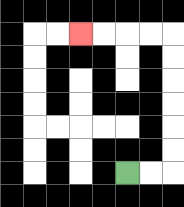{'start': '[5, 7]', 'end': '[3, 1]', 'path_directions': 'R,R,U,U,U,U,U,U,L,L,L,L', 'path_coordinates': '[[5, 7], [6, 7], [7, 7], [7, 6], [7, 5], [7, 4], [7, 3], [7, 2], [7, 1], [6, 1], [5, 1], [4, 1], [3, 1]]'}